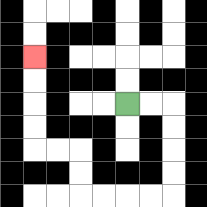{'start': '[5, 4]', 'end': '[1, 2]', 'path_directions': 'R,R,D,D,D,D,L,L,L,L,U,U,L,L,U,U,U,U', 'path_coordinates': '[[5, 4], [6, 4], [7, 4], [7, 5], [7, 6], [7, 7], [7, 8], [6, 8], [5, 8], [4, 8], [3, 8], [3, 7], [3, 6], [2, 6], [1, 6], [1, 5], [1, 4], [1, 3], [1, 2]]'}